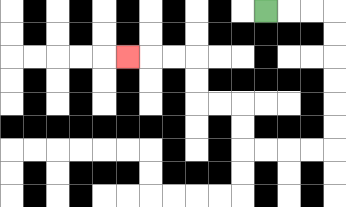{'start': '[11, 0]', 'end': '[5, 2]', 'path_directions': 'R,R,R,D,D,D,D,D,D,L,L,L,L,U,U,L,L,U,U,L,L,L', 'path_coordinates': '[[11, 0], [12, 0], [13, 0], [14, 0], [14, 1], [14, 2], [14, 3], [14, 4], [14, 5], [14, 6], [13, 6], [12, 6], [11, 6], [10, 6], [10, 5], [10, 4], [9, 4], [8, 4], [8, 3], [8, 2], [7, 2], [6, 2], [5, 2]]'}